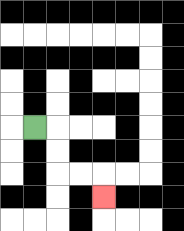{'start': '[1, 5]', 'end': '[4, 8]', 'path_directions': 'R,D,D,R,R,D', 'path_coordinates': '[[1, 5], [2, 5], [2, 6], [2, 7], [3, 7], [4, 7], [4, 8]]'}